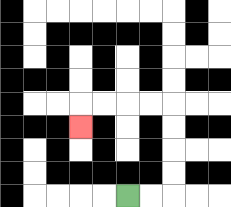{'start': '[5, 8]', 'end': '[3, 5]', 'path_directions': 'R,R,U,U,U,U,L,L,L,L,D', 'path_coordinates': '[[5, 8], [6, 8], [7, 8], [7, 7], [7, 6], [7, 5], [7, 4], [6, 4], [5, 4], [4, 4], [3, 4], [3, 5]]'}